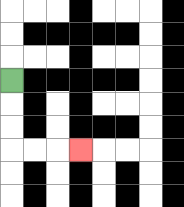{'start': '[0, 3]', 'end': '[3, 6]', 'path_directions': 'D,D,D,R,R,R', 'path_coordinates': '[[0, 3], [0, 4], [0, 5], [0, 6], [1, 6], [2, 6], [3, 6]]'}